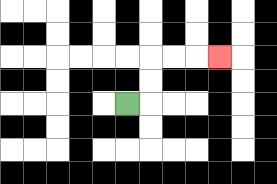{'start': '[5, 4]', 'end': '[9, 2]', 'path_directions': 'R,U,U,R,R,R', 'path_coordinates': '[[5, 4], [6, 4], [6, 3], [6, 2], [7, 2], [8, 2], [9, 2]]'}